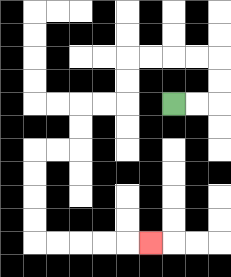{'start': '[7, 4]', 'end': '[6, 10]', 'path_directions': 'R,R,U,U,L,L,L,L,D,D,L,L,D,D,L,L,D,D,D,D,R,R,R,R,R', 'path_coordinates': '[[7, 4], [8, 4], [9, 4], [9, 3], [9, 2], [8, 2], [7, 2], [6, 2], [5, 2], [5, 3], [5, 4], [4, 4], [3, 4], [3, 5], [3, 6], [2, 6], [1, 6], [1, 7], [1, 8], [1, 9], [1, 10], [2, 10], [3, 10], [4, 10], [5, 10], [6, 10]]'}